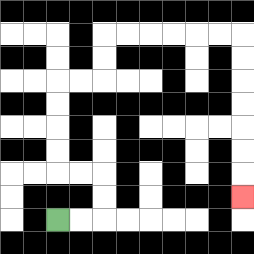{'start': '[2, 9]', 'end': '[10, 8]', 'path_directions': 'R,R,U,U,L,L,U,U,U,U,R,R,U,U,R,R,R,R,R,R,D,D,D,D,D,D,D', 'path_coordinates': '[[2, 9], [3, 9], [4, 9], [4, 8], [4, 7], [3, 7], [2, 7], [2, 6], [2, 5], [2, 4], [2, 3], [3, 3], [4, 3], [4, 2], [4, 1], [5, 1], [6, 1], [7, 1], [8, 1], [9, 1], [10, 1], [10, 2], [10, 3], [10, 4], [10, 5], [10, 6], [10, 7], [10, 8]]'}